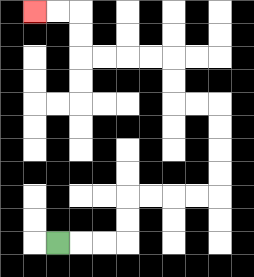{'start': '[2, 10]', 'end': '[1, 0]', 'path_directions': 'R,R,R,U,U,R,R,R,R,U,U,U,U,L,L,U,U,L,L,L,L,U,U,L,L', 'path_coordinates': '[[2, 10], [3, 10], [4, 10], [5, 10], [5, 9], [5, 8], [6, 8], [7, 8], [8, 8], [9, 8], [9, 7], [9, 6], [9, 5], [9, 4], [8, 4], [7, 4], [7, 3], [7, 2], [6, 2], [5, 2], [4, 2], [3, 2], [3, 1], [3, 0], [2, 0], [1, 0]]'}